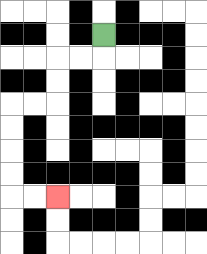{'start': '[4, 1]', 'end': '[2, 8]', 'path_directions': 'D,L,L,D,D,L,L,D,D,D,D,R,R', 'path_coordinates': '[[4, 1], [4, 2], [3, 2], [2, 2], [2, 3], [2, 4], [1, 4], [0, 4], [0, 5], [0, 6], [0, 7], [0, 8], [1, 8], [2, 8]]'}